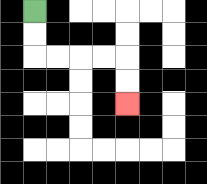{'start': '[1, 0]', 'end': '[5, 4]', 'path_directions': 'D,D,R,R,R,R,D,D', 'path_coordinates': '[[1, 0], [1, 1], [1, 2], [2, 2], [3, 2], [4, 2], [5, 2], [5, 3], [5, 4]]'}